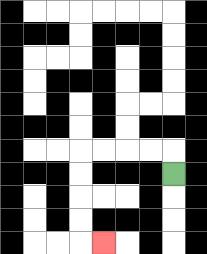{'start': '[7, 7]', 'end': '[4, 10]', 'path_directions': 'U,L,L,L,L,D,D,D,D,R', 'path_coordinates': '[[7, 7], [7, 6], [6, 6], [5, 6], [4, 6], [3, 6], [3, 7], [3, 8], [3, 9], [3, 10], [4, 10]]'}